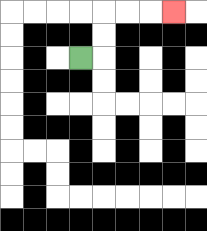{'start': '[3, 2]', 'end': '[7, 0]', 'path_directions': 'R,U,U,R,R,R', 'path_coordinates': '[[3, 2], [4, 2], [4, 1], [4, 0], [5, 0], [6, 0], [7, 0]]'}